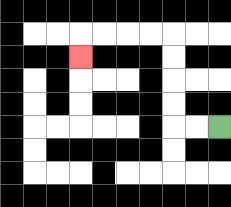{'start': '[9, 5]', 'end': '[3, 2]', 'path_directions': 'L,L,U,U,U,U,L,L,L,L,D', 'path_coordinates': '[[9, 5], [8, 5], [7, 5], [7, 4], [7, 3], [7, 2], [7, 1], [6, 1], [5, 1], [4, 1], [3, 1], [3, 2]]'}